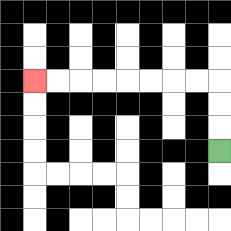{'start': '[9, 6]', 'end': '[1, 3]', 'path_directions': 'U,U,U,L,L,L,L,L,L,L,L', 'path_coordinates': '[[9, 6], [9, 5], [9, 4], [9, 3], [8, 3], [7, 3], [6, 3], [5, 3], [4, 3], [3, 3], [2, 3], [1, 3]]'}